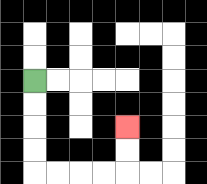{'start': '[1, 3]', 'end': '[5, 5]', 'path_directions': 'D,D,D,D,R,R,R,R,U,U', 'path_coordinates': '[[1, 3], [1, 4], [1, 5], [1, 6], [1, 7], [2, 7], [3, 7], [4, 7], [5, 7], [5, 6], [5, 5]]'}